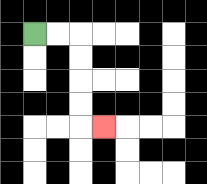{'start': '[1, 1]', 'end': '[4, 5]', 'path_directions': 'R,R,D,D,D,D,R', 'path_coordinates': '[[1, 1], [2, 1], [3, 1], [3, 2], [3, 3], [3, 4], [3, 5], [4, 5]]'}